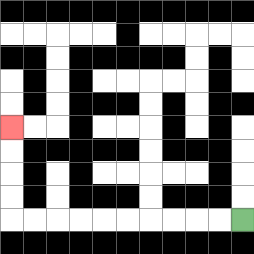{'start': '[10, 9]', 'end': '[0, 5]', 'path_directions': 'L,L,L,L,L,L,L,L,L,L,U,U,U,U', 'path_coordinates': '[[10, 9], [9, 9], [8, 9], [7, 9], [6, 9], [5, 9], [4, 9], [3, 9], [2, 9], [1, 9], [0, 9], [0, 8], [0, 7], [0, 6], [0, 5]]'}